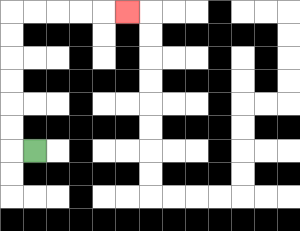{'start': '[1, 6]', 'end': '[5, 0]', 'path_directions': 'L,U,U,U,U,U,U,R,R,R,R,R', 'path_coordinates': '[[1, 6], [0, 6], [0, 5], [0, 4], [0, 3], [0, 2], [0, 1], [0, 0], [1, 0], [2, 0], [3, 0], [4, 0], [5, 0]]'}